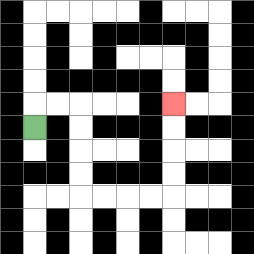{'start': '[1, 5]', 'end': '[7, 4]', 'path_directions': 'U,R,R,D,D,D,D,R,R,R,R,U,U,U,U', 'path_coordinates': '[[1, 5], [1, 4], [2, 4], [3, 4], [3, 5], [3, 6], [3, 7], [3, 8], [4, 8], [5, 8], [6, 8], [7, 8], [7, 7], [7, 6], [7, 5], [7, 4]]'}